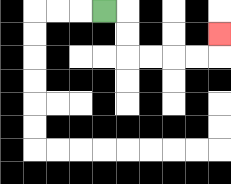{'start': '[4, 0]', 'end': '[9, 1]', 'path_directions': 'R,D,D,R,R,R,R,U', 'path_coordinates': '[[4, 0], [5, 0], [5, 1], [5, 2], [6, 2], [7, 2], [8, 2], [9, 2], [9, 1]]'}